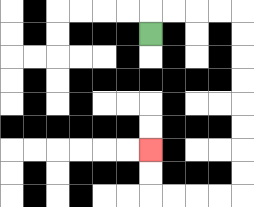{'start': '[6, 1]', 'end': '[6, 6]', 'path_directions': 'U,R,R,R,R,D,D,D,D,D,D,D,D,L,L,L,L,U,U', 'path_coordinates': '[[6, 1], [6, 0], [7, 0], [8, 0], [9, 0], [10, 0], [10, 1], [10, 2], [10, 3], [10, 4], [10, 5], [10, 6], [10, 7], [10, 8], [9, 8], [8, 8], [7, 8], [6, 8], [6, 7], [6, 6]]'}